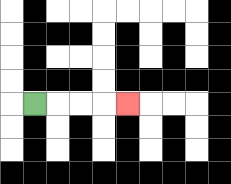{'start': '[1, 4]', 'end': '[5, 4]', 'path_directions': 'R,R,R,R', 'path_coordinates': '[[1, 4], [2, 4], [3, 4], [4, 4], [5, 4]]'}